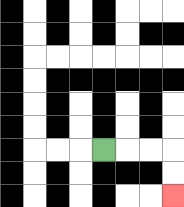{'start': '[4, 6]', 'end': '[7, 8]', 'path_directions': 'R,R,R,D,D', 'path_coordinates': '[[4, 6], [5, 6], [6, 6], [7, 6], [7, 7], [7, 8]]'}